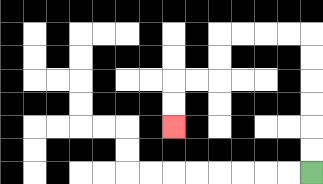{'start': '[13, 7]', 'end': '[7, 5]', 'path_directions': 'U,U,U,U,U,U,L,L,L,L,D,D,L,L,D,D', 'path_coordinates': '[[13, 7], [13, 6], [13, 5], [13, 4], [13, 3], [13, 2], [13, 1], [12, 1], [11, 1], [10, 1], [9, 1], [9, 2], [9, 3], [8, 3], [7, 3], [7, 4], [7, 5]]'}